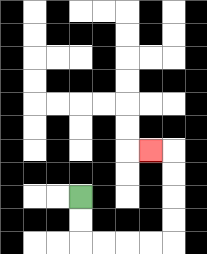{'start': '[3, 8]', 'end': '[6, 6]', 'path_directions': 'D,D,R,R,R,R,U,U,U,U,L', 'path_coordinates': '[[3, 8], [3, 9], [3, 10], [4, 10], [5, 10], [6, 10], [7, 10], [7, 9], [7, 8], [7, 7], [7, 6], [6, 6]]'}